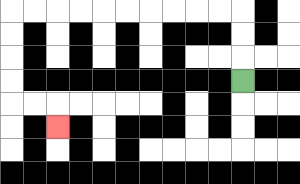{'start': '[10, 3]', 'end': '[2, 5]', 'path_directions': 'U,U,U,L,L,L,L,L,L,L,L,L,L,D,D,D,D,R,R,D', 'path_coordinates': '[[10, 3], [10, 2], [10, 1], [10, 0], [9, 0], [8, 0], [7, 0], [6, 0], [5, 0], [4, 0], [3, 0], [2, 0], [1, 0], [0, 0], [0, 1], [0, 2], [0, 3], [0, 4], [1, 4], [2, 4], [2, 5]]'}